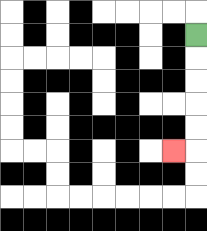{'start': '[8, 1]', 'end': '[7, 6]', 'path_directions': 'D,D,D,D,D,L', 'path_coordinates': '[[8, 1], [8, 2], [8, 3], [8, 4], [8, 5], [8, 6], [7, 6]]'}